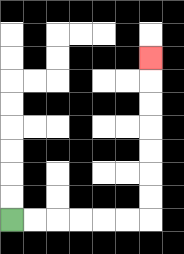{'start': '[0, 9]', 'end': '[6, 2]', 'path_directions': 'R,R,R,R,R,R,U,U,U,U,U,U,U', 'path_coordinates': '[[0, 9], [1, 9], [2, 9], [3, 9], [4, 9], [5, 9], [6, 9], [6, 8], [6, 7], [6, 6], [6, 5], [6, 4], [6, 3], [6, 2]]'}